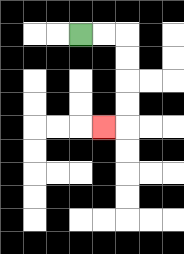{'start': '[3, 1]', 'end': '[4, 5]', 'path_directions': 'R,R,D,D,D,D,L', 'path_coordinates': '[[3, 1], [4, 1], [5, 1], [5, 2], [5, 3], [5, 4], [5, 5], [4, 5]]'}